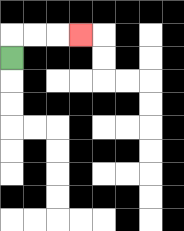{'start': '[0, 2]', 'end': '[3, 1]', 'path_directions': 'U,R,R,R', 'path_coordinates': '[[0, 2], [0, 1], [1, 1], [2, 1], [3, 1]]'}